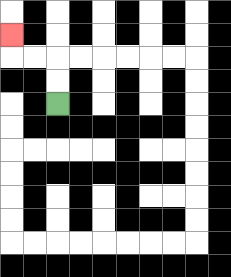{'start': '[2, 4]', 'end': '[0, 1]', 'path_directions': 'U,U,L,L,U', 'path_coordinates': '[[2, 4], [2, 3], [2, 2], [1, 2], [0, 2], [0, 1]]'}